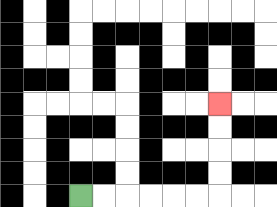{'start': '[3, 8]', 'end': '[9, 4]', 'path_directions': 'R,R,R,R,R,R,U,U,U,U', 'path_coordinates': '[[3, 8], [4, 8], [5, 8], [6, 8], [7, 8], [8, 8], [9, 8], [9, 7], [9, 6], [9, 5], [9, 4]]'}